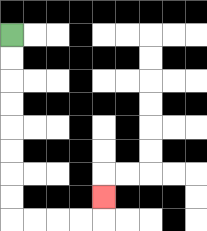{'start': '[0, 1]', 'end': '[4, 8]', 'path_directions': 'D,D,D,D,D,D,D,D,R,R,R,R,U', 'path_coordinates': '[[0, 1], [0, 2], [0, 3], [0, 4], [0, 5], [0, 6], [0, 7], [0, 8], [0, 9], [1, 9], [2, 9], [3, 9], [4, 9], [4, 8]]'}